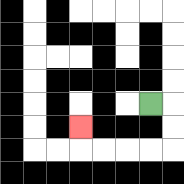{'start': '[6, 4]', 'end': '[3, 5]', 'path_directions': 'R,D,D,L,L,L,L,U', 'path_coordinates': '[[6, 4], [7, 4], [7, 5], [7, 6], [6, 6], [5, 6], [4, 6], [3, 6], [3, 5]]'}